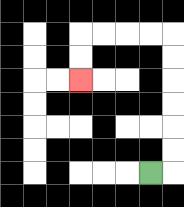{'start': '[6, 7]', 'end': '[3, 3]', 'path_directions': 'R,U,U,U,U,U,U,L,L,L,L,D,D', 'path_coordinates': '[[6, 7], [7, 7], [7, 6], [7, 5], [7, 4], [7, 3], [7, 2], [7, 1], [6, 1], [5, 1], [4, 1], [3, 1], [3, 2], [3, 3]]'}